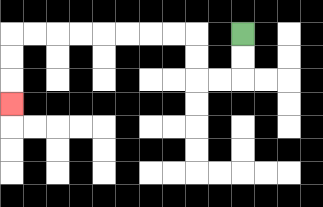{'start': '[10, 1]', 'end': '[0, 4]', 'path_directions': 'D,D,L,L,U,U,L,L,L,L,L,L,L,L,D,D,D', 'path_coordinates': '[[10, 1], [10, 2], [10, 3], [9, 3], [8, 3], [8, 2], [8, 1], [7, 1], [6, 1], [5, 1], [4, 1], [3, 1], [2, 1], [1, 1], [0, 1], [0, 2], [0, 3], [0, 4]]'}